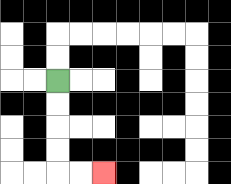{'start': '[2, 3]', 'end': '[4, 7]', 'path_directions': 'D,D,D,D,R,R', 'path_coordinates': '[[2, 3], [2, 4], [2, 5], [2, 6], [2, 7], [3, 7], [4, 7]]'}